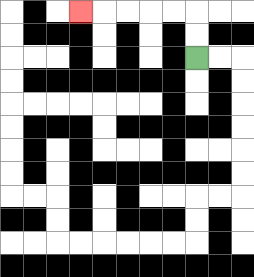{'start': '[8, 2]', 'end': '[3, 0]', 'path_directions': 'U,U,L,L,L,L,L', 'path_coordinates': '[[8, 2], [8, 1], [8, 0], [7, 0], [6, 0], [5, 0], [4, 0], [3, 0]]'}